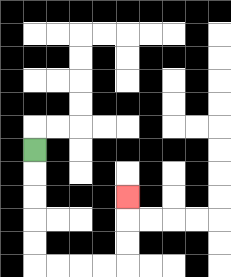{'start': '[1, 6]', 'end': '[5, 8]', 'path_directions': 'D,D,D,D,D,R,R,R,R,U,U,U', 'path_coordinates': '[[1, 6], [1, 7], [1, 8], [1, 9], [1, 10], [1, 11], [2, 11], [3, 11], [4, 11], [5, 11], [5, 10], [5, 9], [5, 8]]'}